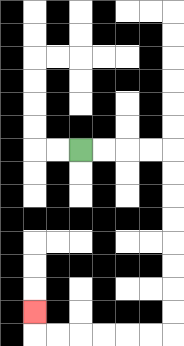{'start': '[3, 6]', 'end': '[1, 13]', 'path_directions': 'R,R,R,R,D,D,D,D,D,D,D,D,L,L,L,L,L,L,U', 'path_coordinates': '[[3, 6], [4, 6], [5, 6], [6, 6], [7, 6], [7, 7], [7, 8], [7, 9], [7, 10], [7, 11], [7, 12], [7, 13], [7, 14], [6, 14], [5, 14], [4, 14], [3, 14], [2, 14], [1, 14], [1, 13]]'}